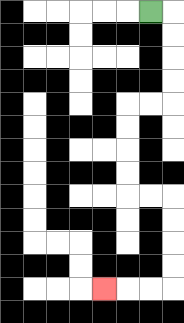{'start': '[6, 0]', 'end': '[4, 12]', 'path_directions': 'R,D,D,D,D,L,L,D,D,D,D,R,R,D,D,D,D,L,L,L', 'path_coordinates': '[[6, 0], [7, 0], [7, 1], [7, 2], [7, 3], [7, 4], [6, 4], [5, 4], [5, 5], [5, 6], [5, 7], [5, 8], [6, 8], [7, 8], [7, 9], [7, 10], [7, 11], [7, 12], [6, 12], [5, 12], [4, 12]]'}